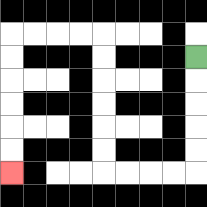{'start': '[8, 2]', 'end': '[0, 7]', 'path_directions': 'D,D,D,D,D,L,L,L,L,U,U,U,U,U,U,L,L,L,L,D,D,D,D,D,D', 'path_coordinates': '[[8, 2], [8, 3], [8, 4], [8, 5], [8, 6], [8, 7], [7, 7], [6, 7], [5, 7], [4, 7], [4, 6], [4, 5], [4, 4], [4, 3], [4, 2], [4, 1], [3, 1], [2, 1], [1, 1], [0, 1], [0, 2], [0, 3], [0, 4], [0, 5], [0, 6], [0, 7]]'}